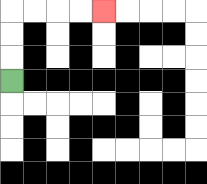{'start': '[0, 3]', 'end': '[4, 0]', 'path_directions': 'U,U,U,R,R,R,R', 'path_coordinates': '[[0, 3], [0, 2], [0, 1], [0, 0], [1, 0], [2, 0], [3, 0], [4, 0]]'}